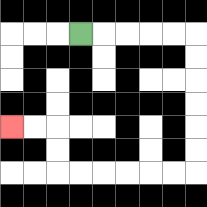{'start': '[3, 1]', 'end': '[0, 5]', 'path_directions': 'R,R,R,R,R,D,D,D,D,D,D,L,L,L,L,L,L,U,U,L,L', 'path_coordinates': '[[3, 1], [4, 1], [5, 1], [6, 1], [7, 1], [8, 1], [8, 2], [8, 3], [8, 4], [8, 5], [8, 6], [8, 7], [7, 7], [6, 7], [5, 7], [4, 7], [3, 7], [2, 7], [2, 6], [2, 5], [1, 5], [0, 5]]'}